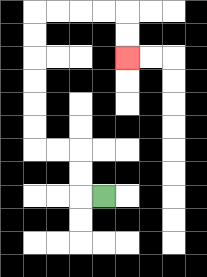{'start': '[4, 8]', 'end': '[5, 2]', 'path_directions': 'L,U,U,L,L,U,U,U,U,U,U,R,R,R,R,D,D', 'path_coordinates': '[[4, 8], [3, 8], [3, 7], [3, 6], [2, 6], [1, 6], [1, 5], [1, 4], [1, 3], [1, 2], [1, 1], [1, 0], [2, 0], [3, 0], [4, 0], [5, 0], [5, 1], [5, 2]]'}